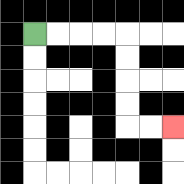{'start': '[1, 1]', 'end': '[7, 5]', 'path_directions': 'R,R,R,R,D,D,D,D,R,R', 'path_coordinates': '[[1, 1], [2, 1], [3, 1], [4, 1], [5, 1], [5, 2], [5, 3], [5, 4], [5, 5], [6, 5], [7, 5]]'}